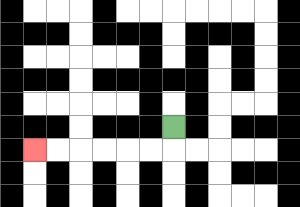{'start': '[7, 5]', 'end': '[1, 6]', 'path_directions': 'D,L,L,L,L,L,L', 'path_coordinates': '[[7, 5], [7, 6], [6, 6], [5, 6], [4, 6], [3, 6], [2, 6], [1, 6]]'}